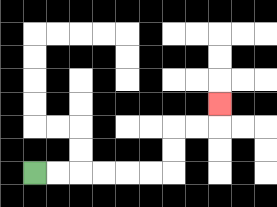{'start': '[1, 7]', 'end': '[9, 4]', 'path_directions': 'R,R,R,R,R,R,U,U,R,R,U', 'path_coordinates': '[[1, 7], [2, 7], [3, 7], [4, 7], [5, 7], [6, 7], [7, 7], [7, 6], [7, 5], [8, 5], [9, 5], [9, 4]]'}